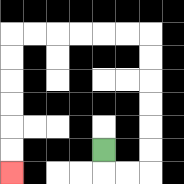{'start': '[4, 6]', 'end': '[0, 7]', 'path_directions': 'D,R,R,U,U,U,U,U,U,L,L,L,L,L,L,D,D,D,D,D,D', 'path_coordinates': '[[4, 6], [4, 7], [5, 7], [6, 7], [6, 6], [6, 5], [6, 4], [6, 3], [6, 2], [6, 1], [5, 1], [4, 1], [3, 1], [2, 1], [1, 1], [0, 1], [0, 2], [0, 3], [0, 4], [0, 5], [0, 6], [0, 7]]'}